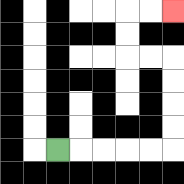{'start': '[2, 6]', 'end': '[7, 0]', 'path_directions': 'R,R,R,R,R,U,U,U,U,L,L,U,U,R,R', 'path_coordinates': '[[2, 6], [3, 6], [4, 6], [5, 6], [6, 6], [7, 6], [7, 5], [7, 4], [7, 3], [7, 2], [6, 2], [5, 2], [5, 1], [5, 0], [6, 0], [7, 0]]'}